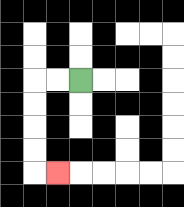{'start': '[3, 3]', 'end': '[2, 7]', 'path_directions': 'L,L,D,D,D,D,R', 'path_coordinates': '[[3, 3], [2, 3], [1, 3], [1, 4], [1, 5], [1, 6], [1, 7], [2, 7]]'}